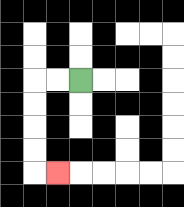{'start': '[3, 3]', 'end': '[2, 7]', 'path_directions': 'L,L,D,D,D,D,R', 'path_coordinates': '[[3, 3], [2, 3], [1, 3], [1, 4], [1, 5], [1, 6], [1, 7], [2, 7]]'}